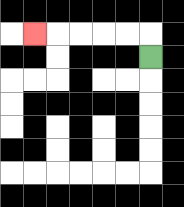{'start': '[6, 2]', 'end': '[1, 1]', 'path_directions': 'U,L,L,L,L,L', 'path_coordinates': '[[6, 2], [6, 1], [5, 1], [4, 1], [3, 1], [2, 1], [1, 1]]'}